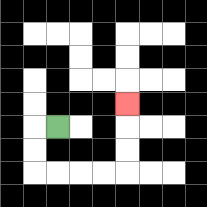{'start': '[2, 5]', 'end': '[5, 4]', 'path_directions': 'L,D,D,R,R,R,R,U,U,U', 'path_coordinates': '[[2, 5], [1, 5], [1, 6], [1, 7], [2, 7], [3, 7], [4, 7], [5, 7], [5, 6], [5, 5], [5, 4]]'}